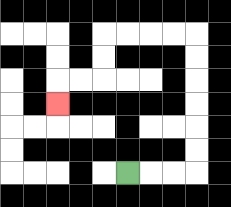{'start': '[5, 7]', 'end': '[2, 4]', 'path_directions': 'R,R,R,U,U,U,U,U,U,L,L,L,L,D,D,L,L,D', 'path_coordinates': '[[5, 7], [6, 7], [7, 7], [8, 7], [8, 6], [8, 5], [8, 4], [8, 3], [8, 2], [8, 1], [7, 1], [6, 1], [5, 1], [4, 1], [4, 2], [4, 3], [3, 3], [2, 3], [2, 4]]'}